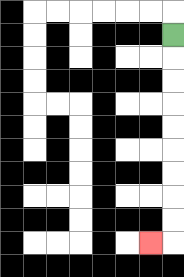{'start': '[7, 1]', 'end': '[6, 10]', 'path_directions': 'D,D,D,D,D,D,D,D,D,L', 'path_coordinates': '[[7, 1], [7, 2], [7, 3], [7, 4], [7, 5], [7, 6], [7, 7], [7, 8], [7, 9], [7, 10], [6, 10]]'}